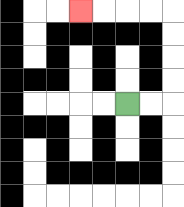{'start': '[5, 4]', 'end': '[3, 0]', 'path_directions': 'R,R,U,U,U,U,L,L,L,L', 'path_coordinates': '[[5, 4], [6, 4], [7, 4], [7, 3], [7, 2], [7, 1], [7, 0], [6, 0], [5, 0], [4, 0], [3, 0]]'}